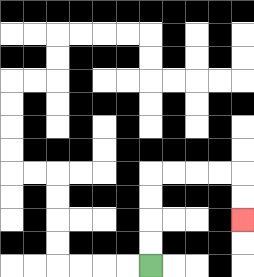{'start': '[6, 11]', 'end': '[10, 9]', 'path_directions': 'U,U,U,U,R,R,R,R,D,D', 'path_coordinates': '[[6, 11], [6, 10], [6, 9], [6, 8], [6, 7], [7, 7], [8, 7], [9, 7], [10, 7], [10, 8], [10, 9]]'}